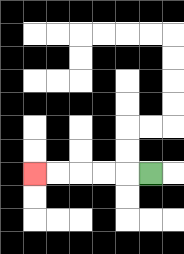{'start': '[6, 7]', 'end': '[1, 7]', 'path_directions': 'L,L,L,L,L', 'path_coordinates': '[[6, 7], [5, 7], [4, 7], [3, 7], [2, 7], [1, 7]]'}